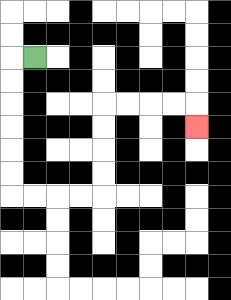{'start': '[1, 2]', 'end': '[8, 5]', 'path_directions': 'L,D,D,D,D,D,D,R,R,R,R,U,U,U,U,R,R,R,R,D', 'path_coordinates': '[[1, 2], [0, 2], [0, 3], [0, 4], [0, 5], [0, 6], [0, 7], [0, 8], [1, 8], [2, 8], [3, 8], [4, 8], [4, 7], [4, 6], [4, 5], [4, 4], [5, 4], [6, 4], [7, 4], [8, 4], [8, 5]]'}